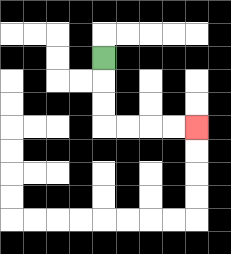{'start': '[4, 2]', 'end': '[8, 5]', 'path_directions': 'D,D,D,R,R,R,R', 'path_coordinates': '[[4, 2], [4, 3], [4, 4], [4, 5], [5, 5], [6, 5], [7, 5], [8, 5]]'}